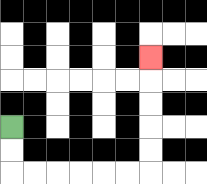{'start': '[0, 5]', 'end': '[6, 2]', 'path_directions': 'D,D,R,R,R,R,R,R,U,U,U,U,U', 'path_coordinates': '[[0, 5], [0, 6], [0, 7], [1, 7], [2, 7], [3, 7], [4, 7], [5, 7], [6, 7], [6, 6], [6, 5], [6, 4], [6, 3], [6, 2]]'}